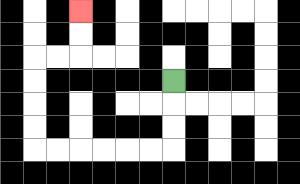{'start': '[7, 3]', 'end': '[3, 0]', 'path_directions': 'D,D,D,L,L,L,L,L,L,U,U,U,U,R,R,U,U', 'path_coordinates': '[[7, 3], [7, 4], [7, 5], [7, 6], [6, 6], [5, 6], [4, 6], [3, 6], [2, 6], [1, 6], [1, 5], [1, 4], [1, 3], [1, 2], [2, 2], [3, 2], [3, 1], [3, 0]]'}